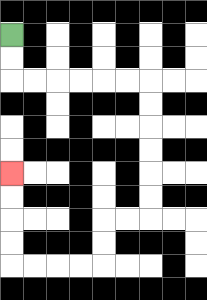{'start': '[0, 1]', 'end': '[0, 7]', 'path_directions': 'D,D,R,R,R,R,R,R,D,D,D,D,D,D,L,L,D,D,L,L,L,L,U,U,U,U', 'path_coordinates': '[[0, 1], [0, 2], [0, 3], [1, 3], [2, 3], [3, 3], [4, 3], [5, 3], [6, 3], [6, 4], [6, 5], [6, 6], [6, 7], [6, 8], [6, 9], [5, 9], [4, 9], [4, 10], [4, 11], [3, 11], [2, 11], [1, 11], [0, 11], [0, 10], [0, 9], [0, 8], [0, 7]]'}